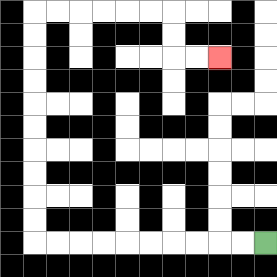{'start': '[11, 10]', 'end': '[9, 2]', 'path_directions': 'L,L,L,L,L,L,L,L,L,L,U,U,U,U,U,U,U,U,U,U,R,R,R,R,R,R,D,D,R,R', 'path_coordinates': '[[11, 10], [10, 10], [9, 10], [8, 10], [7, 10], [6, 10], [5, 10], [4, 10], [3, 10], [2, 10], [1, 10], [1, 9], [1, 8], [1, 7], [1, 6], [1, 5], [1, 4], [1, 3], [1, 2], [1, 1], [1, 0], [2, 0], [3, 0], [4, 0], [5, 0], [6, 0], [7, 0], [7, 1], [7, 2], [8, 2], [9, 2]]'}